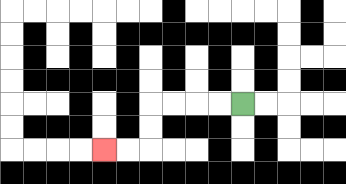{'start': '[10, 4]', 'end': '[4, 6]', 'path_directions': 'L,L,L,L,D,D,L,L', 'path_coordinates': '[[10, 4], [9, 4], [8, 4], [7, 4], [6, 4], [6, 5], [6, 6], [5, 6], [4, 6]]'}